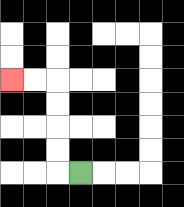{'start': '[3, 7]', 'end': '[0, 3]', 'path_directions': 'L,U,U,U,U,L,L', 'path_coordinates': '[[3, 7], [2, 7], [2, 6], [2, 5], [2, 4], [2, 3], [1, 3], [0, 3]]'}